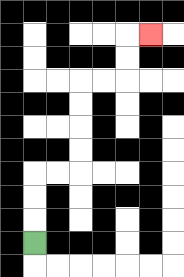{'start': '[1, 10]', 'end': '[6, 1]', 'path_directions': 'U,U,U,R,R,U,U,U,U,R,R,U,U,R', 'path_coordinates': '[[1, 10], [1, 9], [1, 8], [1, 7], [2, 7], [3, 7], [3, 6], [3, 5], [3, 4], [3, 3], [4, 3], [5, 3], [5, 2], [5, 1], [6, 1]]'}